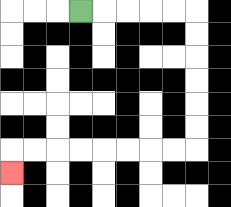{'start': '[3, 0]', 'end': '[0, 7]', 'path_directions': 'R,R,R,R,R,D,D,D,D,D,D,L,L,L,L,L,L,L,L,D', 'path_coordinates': '[[3, 0], [4, 0], [5, 0], [6, 0], [7, 0], [8, 0], [8, 1], [8, 2], [8, 3], [8, 4], [8, 5], [8, 6], [7, 6], [6, 6], [5, 6], [4, 6], [3, 6], [2, 6], [1, 6], [0, 6], [0, 7]]'}